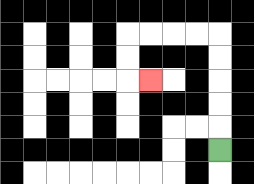{'start': '[9, 6]', 'end': '[6, 3]', 'path_directions': 'U,U,U,U,U,L,L,L,L,D,D,R', 'path_coordinates': '[[9, 6], [9, 5], [9, 4], [9, 3], [9, 2], [9, 1], [8, 1], [7, 1], [6, 1], [5, 1], [5, 2], [5, 3], [6, 3]]'}